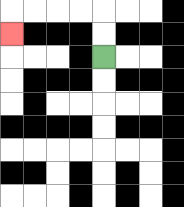{'start': '[4, 2]', 'end': '[0, 1]', 'path_directions': 'U,U,L,L,L,L,D', 'path_coordinates': '[[4, 2], [4, 1], [4, 0], [3, 0], [2, 0], [1, 0], [0, 0], [0, 1]]'}